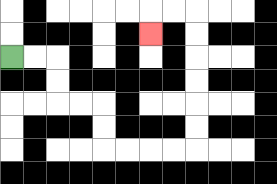{'start': '[0, 2]', 'end': '[6, 1]', 'path_directions': 'R,R,D,D,R,R,D,D,R,R,R,R,U,U,U,U,U,U,L,L,D', 'path_coordinates': '[[0, 2], [1, 2], [2, 2], [2, 3], [2, 4], [3, 4], [4, 4], [4, 5], [4, 6], [5, 6], [6, 6], [7, 6], [8, 6], [8, 5], [8, 4], [8, 3], [8, 2], [8, 1], [8, 0], [7, 0], [6, 0], [6, 1]]'}